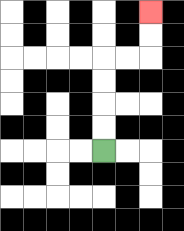{'start': '[4, 6]', 'end': '[6, 0]', 'path_directions': 'U,U,U,U,R,R,U,U', 'path_coordinates': '[[4, 6], [4, 5], [4, 4], [4, 3], [4, 2], [5, 2], [6, 2], [6, 1], [6, 0]]'}